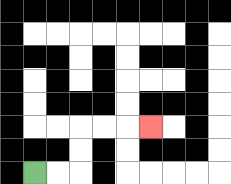{'start': '[1, 7]', 'end': '[6, 5]', 'path_directions': 'R,R,U,U,R,R,R', 'path_coordinates': '[[1, 7], [2, 7], [3, 7], [3, 6], [3, 5], [4, 5], [5, 5], [6, 5]]'}